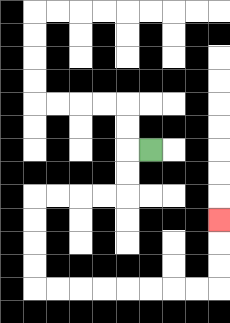{'start': '[6, 6]', 'end': '[9, 9]', 'path_directions': 'L,D,D,L,L,L,L,D,D,D,D,R,R,R,R,R,R,R,R,U,U,U', 'path_coordinates': '[[6, 6], [5, 6], [5, 7], [5, 8], [4, 8], [3, 8], [2, 8], [1, 8], [1, 9], [1, 10], [1, 11], [1, 12], [2, 12], [3, 12], [4, 12], [5, 12], [6, 12], [7, 12], [8, 12], [9, 12], [9, 11], [9, 10], [9, 9]]'}